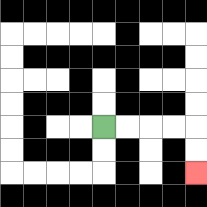{'start': '[4, 5]', 'end': '[8, 7]', 'path_directions': 'R,R,R,R,D,D', 'path_coordinates': '[[4, 5], [5, 5], [6, 5], [7, 5], [8, 5], [8, 6], [8, 7]]'}